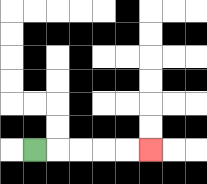{'start': '[1, 6]', 'end': '[6, 6]', 'path_directions': 'R,R,R,R,R', 'path_coordinates': '[[1, 6], [2, 6], [3, 6], [4, 6], [5, 6], [6, 6]]'}